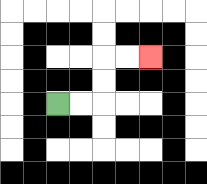{'start': '[2, 4]', 'end': '[6, 2]', 'path_directions': 'R,R,U,U,R,R', 'path_coordinates': '[[2, 4], [3, 4], [4, 4], [4, 3], [4, 2], [5, 2], [6, 2]]'}